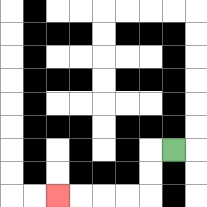{'start': '[7, 6]', 'end': '[2, 8]', 'path_directions': 'L,D,D,L,L,L,L', 'path_coordinates': '[[7, 6], [6, 6], [6, 7], [6, 8], [5, 8], [4, 8], [3, 8], [2, 8]]'}